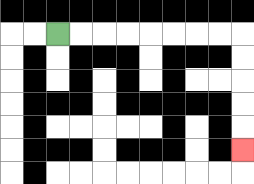{'start': '[2, 1]', 'end': '[10, 6]', 'path_directions': 'R,R,R,R,R,R,R,R,D,D,D,D,D', 'path_coordinates': '[[2, 1], [3, 1], [4, 1], [5, 1], [6, 1], [7, 1], [8, 1], [9, 1], [10, 1], [10, 2], [10, 3], [10, 4], [10, 5], [10, 6]]'}